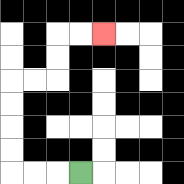{'start': '[3, 7]', 'end': '[4, 1]', 'path_directions': 'L,L,L,U,U,U,U,R,R,U,U,R,R', 'path_coordinates': '[[3, 7], [2, 7], [1, 7], [0, 7], [0, 6], [0, 5], [0, 4], [0, 3], [1, 3], [2, 3], [2, 2], [2, 1], [3, 1], [4, 1]]'}